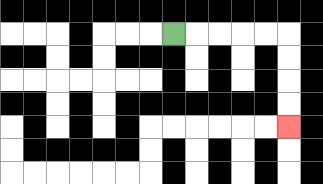{'start': '[7, 1]', 'end': '[12, 5]', 'path_directions': 'R,R,R,R,R,D,D,D,D', 'path_coordinates': '[[7, 1], [8, 1], [9, 1], [10, 1], [11, 1], [12, 1], [12, 2], [12, 3], [12, 4], [12, 5]]'}